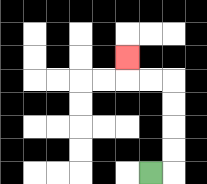{'start': '[6, 7]', 'end': '[5, 2]', 'path_directions': 'R,U,U,U,U,L,L,U', 'path_coordinates': '[[6, 7], [7, 7], [7, 6], [7, 5], [7, 4], [7, 3], [6, 3], [5, 3], [5, 2]]'}